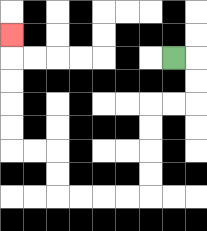{'start': '[7, 2]', 'end': '[0, 1]', 'path_directions': 'R,D,D,L,L,D,D,D,D,L,L,L,L,U,U,L,L,U,U,U,U,U', 'path_coordinates': '[[7, 2], [8, 2], [8, 3], [8, 4], [7, 4], [6, 4], [6, 5], [6, 6], [6, 7], [6, 8], [5, 8], [4, 8], [3, 8], [2, 8], [2, 7], [2, 6], [1, 6], [0, 6], [0, 5], [0, 4], [0, 3], [0, 2], [0, 1]]'}